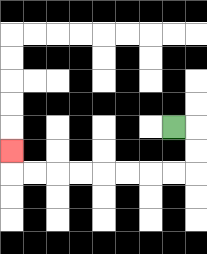{'start': '[7, 5]', 'end': '[0, 6]', 'path_directions': 'R,D,D,L,L,L,L,L,L,L,L,U', 'path_coordinates': '[[7, 5], [8, 5], [8, 6], [8, 7], [7, 7], [6, 7], [5, 7], [4, 7], [3, 7], [2, 7], [1, 7], [0, 7], [0, 6]]'}